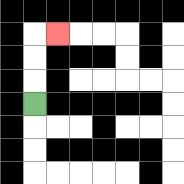{'start': '[1, 4]', 'end': '[2, 1]', 'path_directions': 'U,U,U,R', 'path_coordinates': '[[1, 4], [1, 3], [1, 2], [1, 1], [2, 1]]'}